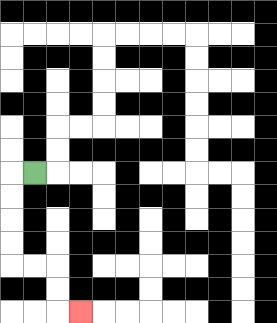{'start': '[1, 7]', 'end': '[3, 13]', 'path_directions': 'L,D,D,D,D,R,R,D,D,R', 'path_coordinates': '[[1, 7], [0, 7], [0, 8], [0, 9], [0, 10], [0, 11], [1, 11], [2, 11], [2, 12], [2, 13], [3, 13]]'}